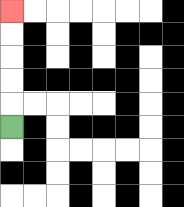{'start': '[0, 5]', 'end': '[0, 0]', 'path_directions': 'U,U,U,U,U', 'path_coordinates': '[[0, 5], [0, 4], [0, 3], [0, 2], [0, 1], [0, 0]]'}